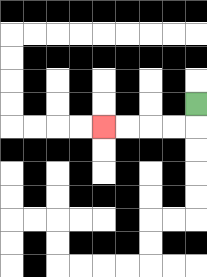{'start': '[8, 4]', 'end': '[4, 5]', 'path_directions': 'D,L,L,L,L', 'path_coordinates': '[[8, 4], [8, 5], [7, 5], [6, 5], [5, 5], [4, 5]]'}